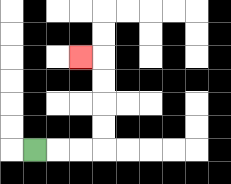{'start': '[1, 6]', 'end': '[3, 2]', 'path_directions': 'R,R,R,U,U,U,U,L', 'path_coordinates': '[[1, 6], [2, 6], [3, 6], [4, 6], [4, 5], [4, 4], [4, 3], [4, 2], [3, 2]]'}